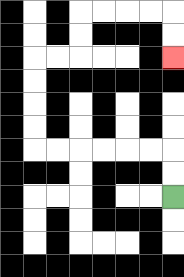{'start': '[7, 8]', 'end': '[7, 2]', 'path_directions': 'U,U,L,L,L,L,L,L,U,U,U,U,R,R,U,U,R,R,R,R,D,D', 'path_coordinates': '[[7, 8], [7, 7], [7, 6], [6, 6], [5, 6], [4, 6], [3, 6], [2, 6], [1, 6], [1, 5], [1, 4], [1, 3], [1, 2], [2, 2], [3, 2], [3, 1], [3, 0], [4, 0], [5, 0], [6, 0], [7, 0], [7, 1], [7, 2]]'}